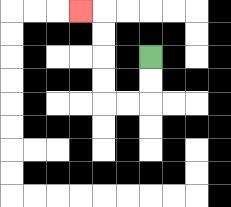{'start': '[6, 2]', 'end': '[3, 0]', 'path_directions': 'D,D,L,L,U,U,U,U,L', 'path_coordinates': '[[6, 2], [6, 3], [6, 4], [5, 4], [4, 4], [4, 3], [4, 2], [4, 1], [4, 0], [3, 0]]'}